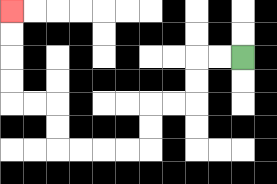{'start': '[10, 2]', 'end': '[0, 0]', 'path_directions': 'L,L,D,D,L,L,D,D,L,L,L,L,U,U,L,L,U,U,U,U', 'path_coordinates': '[[10, 2], [9, 2], [8, 2], [8, 3], [8, 4], [7, 4], [6, 4], [6, 5], [6, 6], [5, 6], [4, 6], [3, 6], [2, 6], [2, 5], [2, 4], [1, 4], [0, 4], [0, 3], [0, 2], [0, 1], [0, 0]]'}